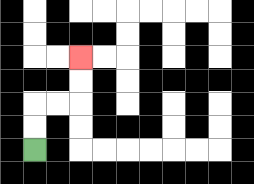{'start': '[1, 6]', 'end': '[3, 2]', 'path_directions': 'U,U,R,R,U,U', 'path_coordinates': '[[1, 6], [1, 5], [1, 4], [2, 4], [3, 4], [3, 3], [3, 2]]'}